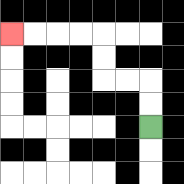{'start': '[6, 5]', 'end': '[0, 1]', 'path_directions': 'U,U,L,L,U,U,L,L,L,L', 'path_coordinates': '[[6, 5], [6, 4], [6, 3], [5, 3], [4, 3], [4, 2], [4, 1], [3, 1], [2, 1], [1, 1], [0, 1]]'}